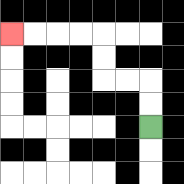{'start': '[6, 5]', 'end': '[0, 1]', 'path_directions': 'U,U,L,L,U,U,L,L,L,L', 'path_coordinates': '[[6, 5], [6, 4], [6, 3], [5, 3], [4, 3], [4, 2], [4, 1], [3, 1], [2, 1], [1, 1], [0, 1]]'}